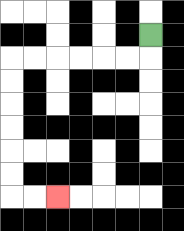{'start': '[6, 1]', 'end': '[2, 8]', 'path_directions': 'D,L,L,L,L,L,L,D,D,D,D,D,D,R,R', 'path_coordinates': '[[6, 1], [6, 2], [5, 2], [4, 2], [3, 2], [2, 2], [1, 2], [0, 2], [0, 3], [0, 4], [0, 5], [0, 6], [0, 7], [0, 8], [1, 8], [2, 8]]'}